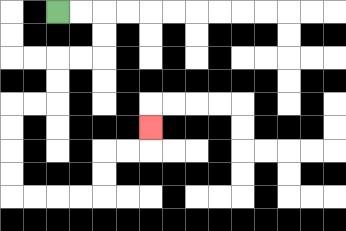{'start': '[2, 0]', 'end': '[6, 5]', 'path_directions': 'R,R,D,D,L,L,D,D,L,L,D,D,D,D,R,R,R,R,U,U,R,R,U', 'path_coordinates': '[[2, 0], [3, 0], [4, 0], [4, 1], [4, 2], [3, 2], [2, 2], [2, 3], [2, 4], [1, 4], [0, 4], [0, 5], [0, 6], [0, 7], [0, 8], [1, 8], [2, 8], [3, 8], [4, 8], [4, 7], [4, 6], [5, 6], [6, 6], [6, 5]]'}